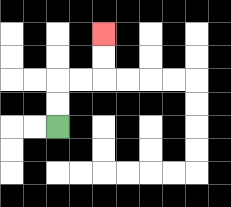{'start': '[2, 5]', 'end': '[4, 1]', 'path_directions': 'U,U,R,R,U,U', 'path_coordinates': '[[2, 5], [2, 4], [2, 3], [3, 3], [4, 3], [4, 2], [4, 1]]'}